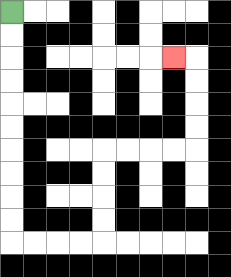{'start': '[0, 0]', 'end': '[7, 2]', 'path_directions': 'D,D,D,D,D,D,D,D,D,D,R,R,R,R,U,U,U,U,R,R,R,R,U,U,U,U,L', 'path_coordinates': '[[0, 0], [0, 1], [0, 2], [0, 3], [0, 4], [0, 5], [0, 6], [0, 7], [0, 8], [0, 9], [0, 10], [1, 10], [2, 10], [3, 10], [4, 10], [4, 9], [4, 8], [4, 7], [4, 6], [5, 6], [6, 6], [7, 6], [8, 6], [8, 5], [8, 4], [8, 3], [8, 2], [7, 2]]'}